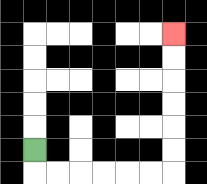{'start': '[1, 6]', 'end': '[7, 1]', 'path_directions': 'D,R,R,R,R,R,R,U,U,U,U,U,U', 'path_coordinates': '[[1, 6], [1, 7], [2, 7], [3, 7], [4, 7], [5, 7], [6, 7], [7, 7], [7, 6], [7, 5], [7, 4], [7, 3], [7, 2], [7, 1]]'}